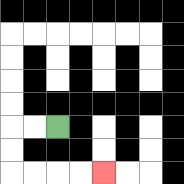{'start': '[2, 5]', 'end': '[4, 7]', 'path_directions': 'L,L,D,D,R,R,R,R', 'path_coordinates': '[[2, 5], [1, 5], [0, 5], [0, 6], [0, 7], [1, 7], [2, 7], [3, 7], [4, 7]]'}